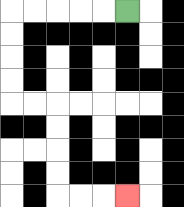{'start': '[5, 0]', 'end': '[5, 8]', 'path_directions': 'L,L,L,L,L,D,D,D,D,R,R,D,D,D,D,R,R,R', 'path_coordinates': '[[5, 0], [4, 0], [3, 0], [2, 0], [1, 0], [0, 0], [0, 1], [0, 2], [0, 3], [0, 4], [1, 4], [2, 4], [2, 5], [2, 6], [2, 7], [2, 8], [3, 8], [4, 8], [5, 8]]'}